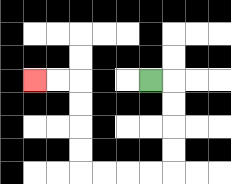{'start': '[6, 3]', 'end': '[1, 3]', 'path_directions': 'R,D,D,D,D,L,L,L,L,U,U,U,U,L,L', 'path_coordinates': '[[6, 3], [7, 3], [7, 4], [7, 5], [7, 6], [7, 7], [6, 7], [5, 7], [4, 7], [3, 7], [3, 6], [3, 5], [3, 4], [3, 3], [2, 3], [1, 3]]'}